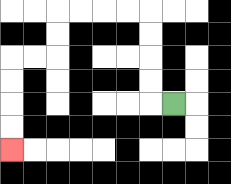{'start': '[7, 4]', 'end': '[0, 6]', 'path_directions': 'L,U,U,U,U,L,L,L,L,D,D,L,L,D,D,D,D', 'path_coordinates': '[[7, 4], [6, 4], [6, 3], [6, 2], [6, 1], [6, 0], [5, 0], [4, 0], [3, 0], [2, 0], [2, 1], [2, 2], [1, 2], [0, 2], [0, 3], [0, 4], [0, 5], [0, 6]]'}